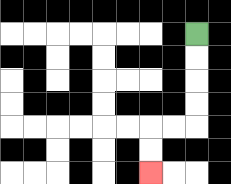{'start': '[8, 1]', 'end': '[6, 7]', 'path_directions': 'D,D,D,D,L,L,D,D', 'path_coordinates': '[[8, 1], [8, 2], [8, 3], [8, 4], [8, 5], [7, 5], [6, 5], [6, 6], [6, 7]]'}